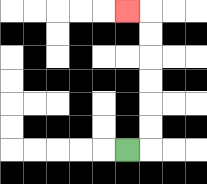{'start': '[5, 6]', 'end': '[5, 0]', 'path_directions': 'R,U,U,U,U,U,U,L', 'path_coordinates': '[[5, 6], [6, 6], [6, 5], [6, 4], [6, 3], [6, 2], [6, 1], [6, 0], [5, 0]]'}